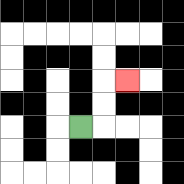{'start': '[3, 5]', 'end': '[5, 3]', 'path_directions': 'R,U,U,R', 'path_coordinates': '[[3, 5], [4, 5], [4, 4], [4, 3], [5, 3]]'}